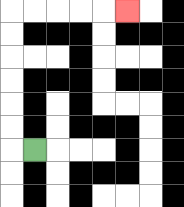{'start': '[1, 6]', 'end': '[5, 0]', 'path_directions': 'L,U,U,U,U,U,U,R,R,R,R,R', 'path_coordinates': '[[1, 6], [0, 6], [0, 5], [0, 4], [0, 3], [0, 2], [0, 1], [0, 0], [1, 0], [2, 0], [3, 0], [4, 0], [5, 0]]'}